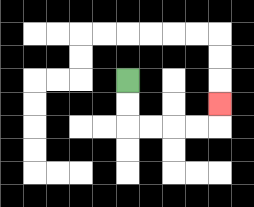{'start': '[5, 3]', 'end': '[9, 4]', 'path_directions': 'D,D,R,R,R,R,U', 'path_coordinates': '[[5, 3], [5, 4], [5, 5], [6, 5], [7, 5], [8, 5], [9, 5], [9, 4]]'}